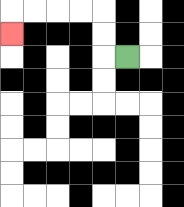{'start': '[5, 2]', 'end': '[0, 1]', 'path_directions': 'L,U,U,L,L,L,L,D', 'path_coordinates': '[[5, 2], [4, 2], [4, 1], [4, 0], [3, 0], [2, 0], [1, 0], [0, 0], [0, 1]]'}